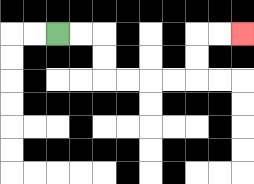{'start': '[2, 1]', 'end': '[10, 1]', 'path_directions': 'R,R,D,D,R,R,R,R,U,U,R,R', 'path_coordinates': '[[2, 1], [3, 1], [4, 1], [4, 2], [4, 3], [5, 3], [6, 3], [7, 3], [8, 3], [8, 2], [8, 1], [9, 1], [10, 1]]'}